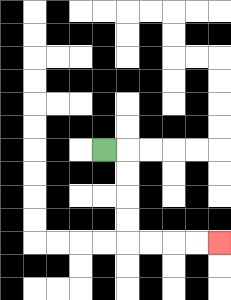{'start': '[4, 6]', 'end': '[9, 10]', 'path_directions': 'R,D,D,D,D,R,R,R,R', 'path_coordinates': '[[4, 6], [5, 6], [5, 7], [5, 8], [5, 9], [5, 10], [6, 10], [7, 10], [8, 10], [9, 10]]'}